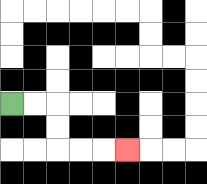{'start': '[0, 4]', 'end': '[5, 6]', 'path_directions': 'R,R,D,D,R,R,R', 'path_coordinates': '[[0, 4], [1, 4], [2, 4], [2, 5], [2, 6], [3, 6], [4, 6], [5, 6]]'}